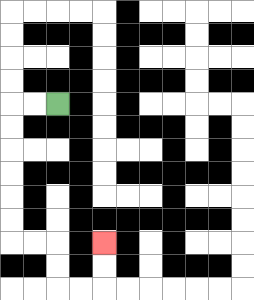{'start': '[2, 4]', 'end': '[4, 10]', 'path_directions': 'L,L,D,D,D,D,D,D,R,R,D,D,R,R,U,U', 'path_coordinates': '[[2, 4], [1, 4], [0, 4], [0, 5], [0, 6], [0, 7], [0, 8], [0, 9], [0, 10], [1, 10], [2, 10], [2, 11], [2, 12], [3, 12], [4, 12], [4, 11], [4, 10]]'}